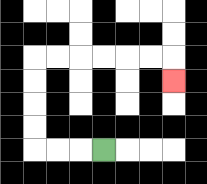{'start': '[4, 6]', 'end': '[7, 3]', 'path_directions': 'L,L,L,U,U,U,U,R,R,R,R,R,R,D', 'path_coordinates': '[[4, 6], [3, 6], [2, 6], [1, 6], [1, 5], [1, 4], [1, 3], [1, 2], [2, 2], [3, 2], [4, 2], [5, 2], [6, 2], [7, 2], [7, 3]]'}